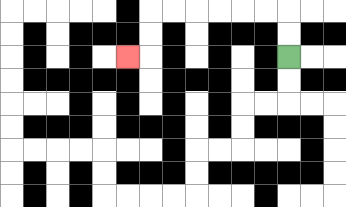{'start': '[12, 2]', 'end': '[5, 2]', 'path_directions': 'U,U,L,L,L,L,L,L,D,D,L', 'path_coordinates': '[[12, 2], [12, 1], [12, 0], [11, 0], [10, 0], [9, 0], [8, 0], [7, 0], [6, 0], [6, 1], [6, 2], [5, 2]]'}